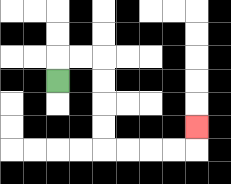{'start': '[2, 3]', 'end': '[8, 5]', 'path_directions': 'U,R,R,D,D,D,D,R,R,R,R,U', 'path_coordinates': '[[2, 3], [2, 2], [3, 2], [4, 2], [4, 3], [4, 4], [4, 5], [4, 6], [5, 6], [6, 6], [7, 6], [8, 6], [8, 5]]'}